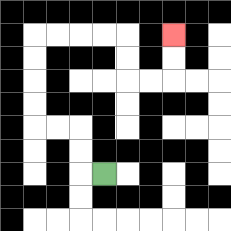{'start': '[4, 7]', 'end': '[7, 1]', 'path_directions': 'L,U,U,L,L,U,U,U,U,R,R,R,R,D,D,R,R,U,U', 'path_coordinates': '[[4, 7], [3, 7], [3, 6], [3, 5], [2, 5], [1, 5], [1, 4], [1, 3], [1, 2], [1, 1], [2, 1], [3, 1], [4, 1], [5, 1], [5, 2], [5, 3], [6, 3], [7, 3], [7, 2], [7, 1]]'}